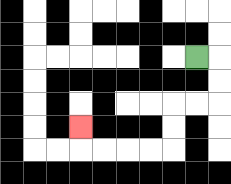{'start': '[8, 2]', 'end': '[3, 5]', 'path_directions': 'R,D,D,L,L,D,D,L,L,L,L,U', 'path_coordinates': '[[8, 2], [9, 2], [9, 3], [9, 4], [8, 4], [7, 4], [7, 5], [7, 6], [6, 6], [5, 6], [4, 6], [3, 6], [3, 5]]'}